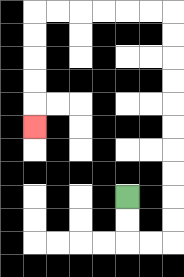{'start': '[5, 8]', 'end': '[1, 5]', 'path_directions': 'D,D,R,R,U,U,U,U,U,U,U,U,U,U,L,L,L,L,L,L,D,D,D,D,D', 'path_coordinates': '[[5, 8], [5, 9], [5, 10], [6, 10], [7, 10], [7, 9], [7, 8], [7, 7], [7, 6], [7, 5], [7, 4], [7, 3], [7, 2], [7, 1], [7, 0], [6, 0], [5, 0], [4, 0], [3, 0], [2, 0], [1, 0], [1, 1], [1, 2], [1, 3], [1, 4], [1, 5]]'}